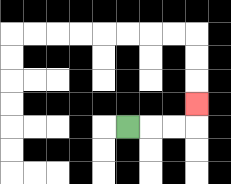{'start': '[5, 5]', 'end': '[8, 4]', 'path_directions': 'R,R,R,U', 'path_coordinates': '[[5, 5], [6, 5], [7, 5], [8, 5], [8, 4]]'}